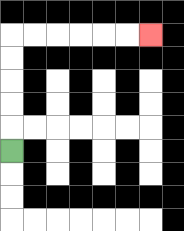{'start': '[0, 6]', 'end': '[6, 1]', 'path_directions': 'U,U,U,U,U,R,R,R,R,R,R', 'path_coordinates': '[[0, 6], [0, 5], [0, 4], [0, 3], [0, 2], [0, 1], [1, 1], [2, 1], [3, 1], [4, 1], [5, 1], [6, 1]]'}